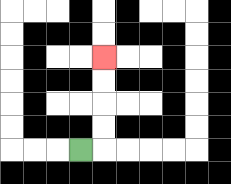{'start': '[3, 6]', 'end': '[4, 2]', 'path_directions': 'R,U,U,U,U', 'path_coordinates': '[[3, 6], [4, 6], [4, 5], [4, 4], [4, 3], [4, 2]]'}